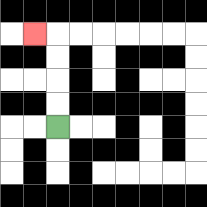{'start': '[2, 5]', 'end': '[1, 1]', 'path_directions': 'U,U,U,U,L', 'path_coordinates': '[[2, 5], [2, 4], [2, 3], [2, 2], [2, 1], [1, 1]]'}